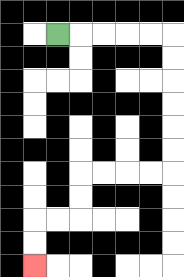{'start': '[2, 1]', 'end': '[1, 11]', 'path_directions': 'R,R,R,R,R,D,D,D,D,D,D,L,L,L,L,D,D,L,L,D,D', 'path_coordinates': '[[2, 1], [3, 1], [4, 1], [5, 1], [6, 1], [7, 1], [7, 2], [7, 3], [7, 4], [7, 5], [7, 6], [7, 7], [6, 7], [5, 7], [4, 7], [3, 7], [3, 8], [3, 9], [2, 9], [1, 9], [1, 10], [1, 11]]'}